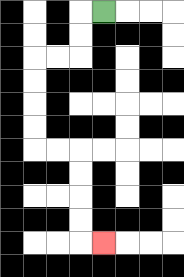{'start': '[4, 0]', 'end': '[4, 10]', 'path_directions': 'L,D,D,L,L,D,D,D,D,R,R,D,D,D,D,R', 'path_coordinates': '[[4, 0], [3, 0], [3, 1], [3, 2], [2, 2], [1, 2], [1, 3], [1, 4], [1, 5], [1, 6], [2, 6], [3, 6], [3, 7], [3, 8], [3, 9], [3, 10], [4, 10]]'}